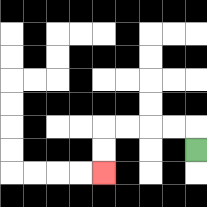{'start': '[8, 6]', 'end': '[4, 7]', 'path_directions': 'U,L,L,L,L,D,D', 'path_coordinates': '[[8, 6], [8, 5], [7, 5], [6, 5], [5, 5], [4, 5], [4, 6], [4, 7]]'}